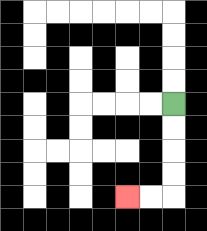{'start': '[7, 4]', 'end': '[5, 8]', 'path_directions': 'D,D,D,D,L,L', 'path_coordinates': '[[7, 4], [7, 5], [7, 6], [7, 7], [7, 8], [6, 8], [5, 8]]'}